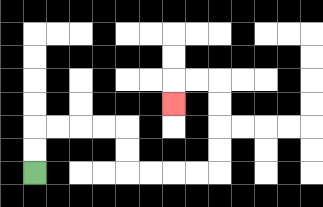{'start': '[1, 7]', 'end': '[7, 4]', 'path_directions': 'U,U,R,R,R,R,D,D,R,R,R,R,U,U,U,U,L,L,D', 'path_coordinates': '[[1, 7], [1, 6], [1, 5], [2, 5], [3, 5], [4, 5], [5, 5], [5, 6], [5, 7], [6, 7], [7, 7], [8, 7], [9, 7], [9, 6], [9, 5], [9, 4], [9, 3], [8, 3], [7, 3], [7, 4]]'}